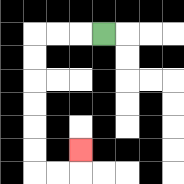{'start': '[4, 1]', 'end': '[3, 6]', 'path_directions': 'L,L,L,D,D,D,D,D,D,R,R,U', 'path_coordinates': '[[4, 1], [3, 1], [2, 1], [1, 1], [1, 2], [1, 3], [1, 4], [1, 5], [1, 6], [1, 7], [2, 7], [3, 7], [3, 6]]'}